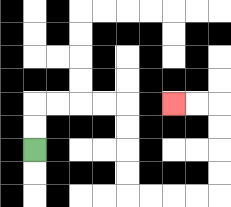{'start': '[1, 6]', 'end': '[7, 4]', 'path_directions': 'U,U,R,R,R,R,D,D,D,D,R,R,R,R,U,U,U,U,L,L', 'path_coordinates': '[[1, 6], [1, 5], [1, 4], [2, 4], [3, 4], [4, 4], [5, 4], [5, 5], [5, 6], [5, 7], [5, 8], [6, 8], [7, 8], [8, 8], [9, 8], [9, 7], [9, 6], [9, 5], [9, 4], [8, 4], [7, 4]]'}